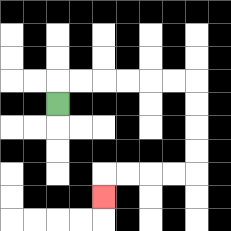{'start': '[2, 4]', 'end': '[4, 8]', 'path_directions': 'U,R,R,R,R,R,R,D,D,D,D,L,L,L,L,D', 'path_coordinates': '[[2, 4], [2, 3], [3, 3], [4, 3], [5, 3], [6, 3], [7, 3], [8, 3], [8, 4], [8, 5], [8, 6], [8, 7], [7, 7], [6, 7], [5, 7], [4, 7], [4, 8]]'}